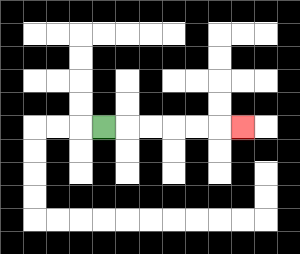{'start': '[4, 5]', 'end': '[10, 5]', 'path_directions': 'R,R,R,R,R,R', 'path_coordinates': '[[4, 5], [5, 5], [6, 5], [7, 5], [8, 5], [9, 5], [10, 5]]'}